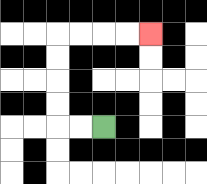{'start': '[4, 5]', 'end': '[6, 1]', 'path_directions': 'L,L,U,U,U,U,R,R,R,R', 'path_coordinates': '[[4, 5], [3, 5], [2, 5], [2, 4], [2, 3], [2, 2], [2, 1], [3, 1], [4, 1], [5, 1], [6, 1]]'}